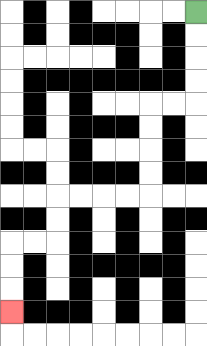{'start': '[8, 0]', 'end': '[0, 13]', 'path_directions': 'D,D,D,D,L,L,D,D,D,D,L,L,L,L,D,D,L,L,D,D,D', 'path_coordinates': '[[8, 0], [8, 1], [8, 2], [8, 3], [8, 4], [7, 4], [6, 4], [6, 5], [6, 6], [6, 7], [6, 8], [5, 8], [4, 8], [3, 8], [2, 8], [2, 9], [2, 10], [1, 10], [0, 10], [0, 11], [0, 12], [0, 13]]'}